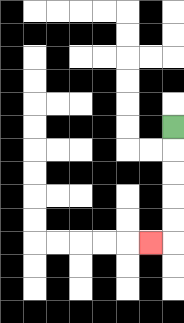{'start': '[7, 5]', 'end': '[6, 10]', 'path_directions': 'D,D,D,D,D,L', 'path_coordinates': '[[7, 5], [7, 6], [7, 7], [7, 8], [7, 9], [7, 10], [6, 10]]'}